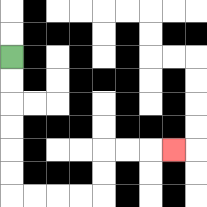{'start': '[0, 2]', 'end': '[7, 6]', 'path_directions': 'D,D,D,D,D,D,R,R,R,R,U,U,R,R,R', 'path_coordinates': '[[0, 2], [0, 3], [0, 4], [0, 5], [0, 6], [0, 7], [0, 8], [1, 8], [2, 8], [3, 8], [4, 8], [4, 7], [4, 6], [5, 6], [6, 6], [7, 6]]'}